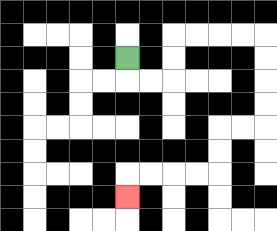{'start': '[5, 2]', 'end': '[5, 8]', 'path_directions': 'D,R,R,U,U,R,R,R,R,D,D,D,D,L,L,D,D,L,L,L,L,D', 'path_coordinates': '[[5, 2], [5, 3], [6, 3], [7, 3], [7, 2], [7, 1], [8, 1], [9, 1], [10, 1], [11, 1], [11, 2], [11, 3], [11, 4], [11, 5], [10, 5], [9, 5], [9, 6], [9, 7], [8, 7], [7, 7], [6, 7], [5, 7], [5, 8]]'}